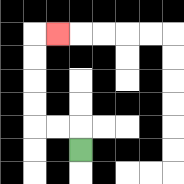{'start': '[3, 6]', 'end': '[2, 1]', 'path_directions': 'U,L,L,U,U,U,U,R', 'path_coordinates': '[[3, 6], [3, 5], [2, 5], [1, 5], [1, 4], [1, 3], [1, 2], [1, 1], [2, 1]]'}